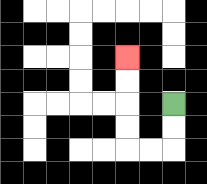{'start': '[7, 4]', 'end': '[5, 2]', 'path_directions': 'D,D,L,L,U,U,U,U', 'path_coordinates': '[[7, 4], [7, 5], [7, 6], [6, 6], [5, 6], [5, 5], [5, 4], [5, 3], [5, 2]]'}